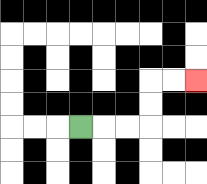{'start': '[3, 5]', 'end': '[8, 3]', 'path_directions': 'R,R,R,U,U,R,R', 'path_coordinates': '[[3, 5], [4, 5], [5, 5], [6, 5], [6, 4], [6, 3], [7, 3], [8, 3]]'}